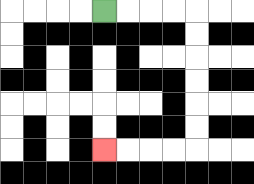{'start': '[4, 0]', 'end': '[4, 6]', 'path_directions': 'R,R,R,R,D,D,D,D,D,D,L,L,L,L', 'path_coordinates': '[[4, 0], [5, 0], [6, 0], [7, 0], [8, 0], [8, 1], [8, 2], [8, 3], [8, 4], [8, 5], [8, 6], [7, 6], [6, 6], [5, 6], [4, 6]]'}